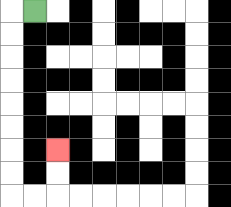{'start': '[1, 0]', 'end': '[2, 6]', 'path_directions': 'L,D,D,D,D,D,D,D,D,R,R,U,U', 'path_coordinates': '[[1, 0], [0, 0], [0, 1], [0, 2], [0, 3], [0, 4], [0, 5], [0, 6], [0, 7], [0, 8], [1, 8], [2, 8], [2, 7], [2, 6]]'}